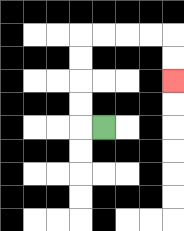{'start': '[4, 5]', 'end': '[7, 3]', 'path_directions': 'L,U,U,U,U,R,R,R,R,D,D', 'path_coordinates': '[[4, 5], [3, 5], [3, 4], [3, 3], [3, 2], [3, 1], [4, 1], [5, 1], [6, 1], [7, 1], [7, 2], [7, 3]]'}